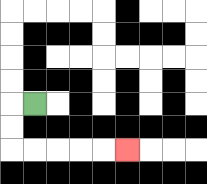{'start': '[1, 4]', 'end': '[5, 6]', 'path_directions': 'L,D,D,R,R,R,R,R', 'path_coordinates': '[[1, 4], [0, 4], [0, 5], [0, 6], [1, 6], [2, 6], [3, 6], [4, 6], [5, 6]]'}